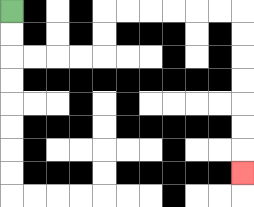{'start': '[0, 0]', 'end': '[10, 7]', 'path_directions': 'D,D,R,R,R,R,U,U,R,R,R,R,R,R,D,D,D,D,D,D,D', 'path_coordinates': '[[0, 0], [0, 1], [0, 2], [1, 2], [2, 2], [3, 2], [4, 2], [4, 1], [4, 0], [5, 0], [6, 0], [7, 0], [8, 0], [9, 0], [10, 0], [10, 1], [10, 2], [10, 3], [10, 4], [10, 5], [10, 6], [10, 7]]'}